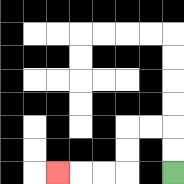{'start': '[7, 7]', 'end': '[2, 7]', 'path_directions': 'U,U,L,L,D,D,L,L,L', 'path_coordinates': '[[7, 7], [7, 6], [7, 5], [6, 5], [5, 5], [5, 6], [5, 7], [4, 7], [3, 7], [2, 7]]'}